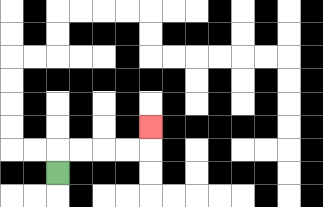{'start': '[2, 7]', 'end': '[6, 5]', 'path_directions': 'U,R,R,R,R,U', 'path_coordinates': '[[2, 7], [2, 6], [3, 6], [4, 6], [5, 6], [6, 6], [6, 5]]'}